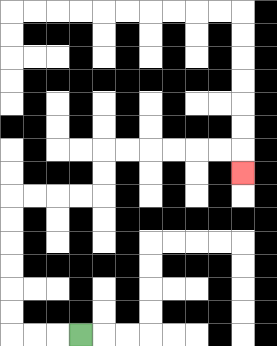{'start': '[3, 14]', 'end': '[10, 7]', 'path_directions': 'L,L,L,U,U,U,U,U,U,R,R,R,R,U,U,R,R,R,R,R,R,D', 'path_coordinates': '[[3, 14], [2, 14], [1, 14], [0, 14], [0, 13], [0, 12], [0, 11], [0, 10], [0, 9], [0, 8], [1, 8], [2, 8], [3, 8], [4, 8], [4, 7], [4, 6], [5, 6], [6, 6], [7, 6], [8, 6], [9, 6], [10, 6], [10, 7]]'}